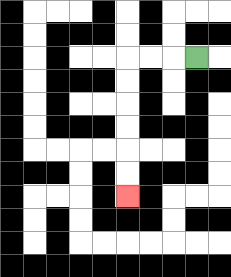{'start': '[8, 2]', 'end': '[5, 8]', 'path_directions': 'L,L,L,D,D,D,D,D,D', 'path_coordinates': '[[8, 2], [7, 2], [6, 2], [5, 2], [5, 3], [5, 4], [5, 5], [5, 6], [5, 7], [5, 8]]'}